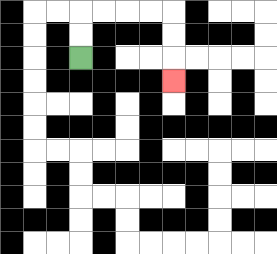{'start': '[3, 2]', 'end': '[7, 3]', 'path_directions': 'U,U,R,R,R,R,D,D,D', 'path_coordinates': '[[3, 2], [3, 1], [3, 0], [4, 0], [5, 0], [6, 0], [7, 0], [7, 1], [7, 2], [7, 3]]'}